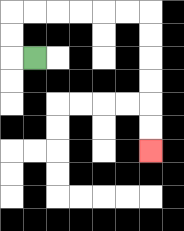{'start': '[1, 2]', 'end': '[6, 6]', 'path_directions': 'L,U,U,R,R,R,R,R,R,D,D,D,D,D,D', 'path_coordinates': '[[1, 2], [0, 2], [0, 1], [0, 0], [1, 0], [2, 0], [3, 0], [4, 0], [5, 0], [6, 0], [6, 1], [6, 2], [6, 3], [6, 4], [6, 5], [6, 6]]'}